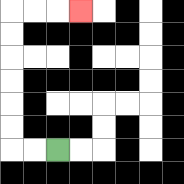{'start': '[2, 6]', 'end': '[3, 0]', 'path_directions': 'L,L,U,U,U,U,U,U,R,R,R', 'path_coordinates': '[[2, 6], [1, 6], [0, 6], [0, 5], [0, 4], [0, 3], [0, 2], [0, 1], [0, 0], [1, 0], [2, 0], [3, 0]]'}